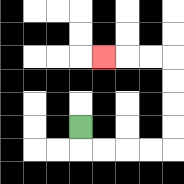{'start': '[3, 5]', 'end': '[4, 2]', 'path_directions': 'D,R,R,R,R,U,U,U,U,L,L,L', 'path_coordinates': '[[3, 5], [3, 6], [4, 6], [5, 6], [6, 6], [7, 6], [7, 5], [7, 4], [7, 3], [7, 2], [6, 2], [5, 2], [4, 2]]'}